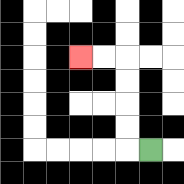{'start': '[6, 6]', 'end': '[3, 2]', 'path_directions': 'L,U,U,U,U,L,L', 'path_coordinates': '[[6, 6], [5, 6], [5, 5], [5, 4], [5, 3], [5, 2], [4, 2], [3, 2]]'}